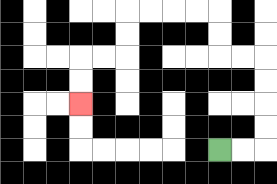{'start': '[9, 6]', 'end': '[3, 4]', 'path_directions': 'R,R,U,U,U,U,L,L,U,U,L,L,L,L,D,D,L,L,D,D', 'path_coordinates': '[[9, 6], [10, 6], [11, 6], [11, 5], [11, 4], [11, 3], [11, 2], [10, 2], [9, 2], [9, 1], [9, 0], [8, 0], [7, 0], [6, 0], [5, 0], [5, 1], [5, 2], [4, 2], [3, 2], [3, 3], [3, 4]]'}